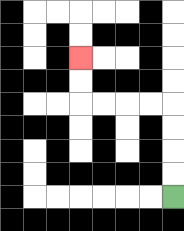{'start': '[7, 8]', 'end': '[3, 2]', 'path_directions': 'U,U,U,U,L,L,L,L,U,U', 'path_coordinates': '[[7, 8], [7, 7], [7, 6], [7, 5], [7, 4], [6, 4], [5, 4], [4, 4], [3, 4], [3, 3], [3, 2]]'}